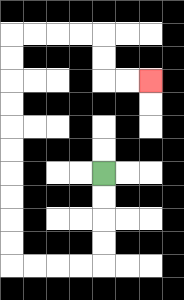{'start': '[4, 7]', 'end': '[6, 3]', 'path_directions': 'D,D,D,D,L,L,L,L,U,U,U,U,U,U,U,U,U,U,R,R,R,R,D,D,R,R', 'path_coordinates': '[[4, 7], [4, 8], [4, 9], [4, 10], [4, 11], [3, 11], [2, 11], [1, 11], [0, 11], [0, 10], [0, 9], [0, 8], [0, 7], [0, 6], [0, 5], [0, 4], [0, 3], [0, 2], [0, 1], [1, 1], [2, 1], [3, 1], [4, 1], [4, 2], [4, 3], [5, 3], [6, 3]]'}